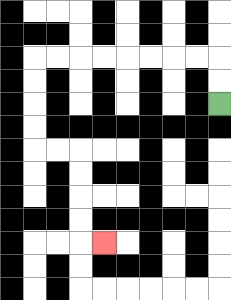{'start': '[9, 4]', 'end': '[4, 10]', 'path_directions': 'U,U,L,L,L,L,L,L,L,L,D,D,D,D,R,R,D,D,D,D,R', 'path_coordinates': '[[9, 4], [9, 3], [9, 2], [8, 2], [7, 2], [6, 2], [5, 2], [4, 2], [3, 2], [2, 2], [1, 2], [1, 3], [1, 4], [1, 5], [1, 6], [2, 6], [3, 6], [3, 7], [3, 8], [3, 9], [3, 10], [4, 10]]'}